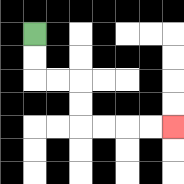{'start': '[1, 1]', 'end': '[7, 5]', 'path_directions': 'D,D,R,R,D,D,R,R,R,R', 'path_coordinates': '[[1, 1], [1, 2], [1, 3], [2, 3], [3, 3], [3, 4], [3, 5], [4, 5], [5, 5], [6, 5], [7, 5]]'}